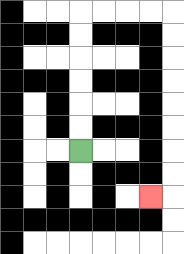{'start': '[3, 6]', 'end': '[6, 8]', 'path_directions': 'U,U,U,U,U,U,R,R,R,R,D,D,D,D,D,D,D,D,L', 'path_coordinates': '[[3, 6], [3, 5], [3, 4], [3, 3], [3, 2], [3, 1], [3, 0], [4, 0], [5, 0], [6, 0], [7, 0], [7, 1], [7, 2], [7, 3], [7, 4], [7, 5], [7, 6], [7, 7], [7, 8], [6, 8]]'}